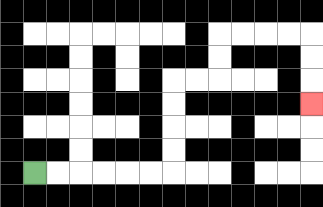{'start': '[1, 7]', 'end': '[13, 4]', 'path_directions': 'R,R,R,R,R,R,U,U,U,U,R,R,U,U,R,R,R,R,D,D,D', 'path_coordinates': '[[1, 7], [2, 7], [3, 7], [4, 7], [5, 7], [6, 7], [7, 7], [7, 6], [7, 5], [7, 4], [7, 3], [8, 3], [9, 3], [9, 2], [9, 1], [10, 1], [11, 1], [12, 1], [13, 1], [13, 2], [13, 3], [13, 4]]'}